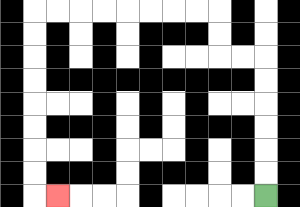{'start': '[11, 8]', 'end': '[2, 8]', 'path_directions': 'U,U,U,U,U,U,L,L,U,U,L,L,L,L,L,L,L,L,D,D,D,D,D,D,D,D,R', 'path_coordinates': '[[11, 8], [11, 7], [11, 6], [11, 5], [11, 4], [11, 3], [11, 2], [10, 2], [9, 2], [9, 1], [9, 0], [8, 0], [7, 0], [6, 0], [5, 0], [4, 0], [3, 0], [2, 0], [1, 0], [1, 1], [1, 2], [1, 3], [1, 4], [1, 5], [1, 6], [1, 7], [1, 8], [2, 8]]'}